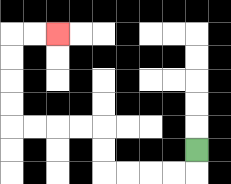{'start': '[8, 6]', 'end': '[2, 1]', 'path_directions': 'D,L,L,L,L,U,U,L,L,L,L,U,U,U,U,R,R', 'path_coordinates': '[[8, 6], [8, 7], [7, 7], [6, 7], [5, 7], [4, 7], [4, 6], [4, 5], [3, 5], [2, 5], [1, 5], [0, 5], [0, 4], [0, 3], [0, 2], [0, 1], [1, 1], [2, 1]]'}